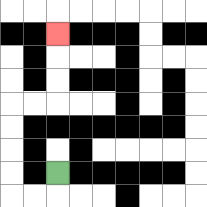{'start': '[2, 7]', 'end': '[2, 1]', 'path_directions': 'D,L,L,U,U,U,U,R,R,U,U,U', 'path_coordinates': '[[2, 7], [2, 8], [1, 8], [0, 8], [0, 7], [0, 6], [0, 5], [0, 4], [1, 4], [2, 4], [2, 3], [2, 2], [2, 1]]'}